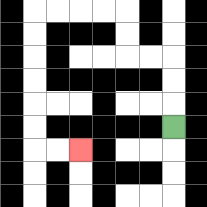{'start': '[7, 5]', 'end': '[3, 6]', 'path_directions': 'U,U,U,L,L,U,U,L,L,L,L,D,D,D,D,D,D,R,R', 'path_coordinates': '[[7, 5], [7, 4], [7, 3], [7, 2], [6, 2], [5, 2], [5, 1], [5, 0], [4, 0], [3, 0], [2, 0], [1, 0], [1, 1], [1, 2], [1, 3], [1, 4], [1, 5], [1, 6], [2, 6], [3, 6]]'}